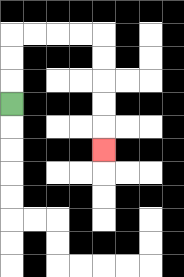{'start': '[0, 4]', 'end': '[4, 6]', 'path_directions': 'U,U,U,R,R,R,R,D,D,D,D,D', 'path_coordinates': '[[0, 4], [0, 3], [0, 2], [0, 1], [1, 1], [2, 1], [3, 1], [4, 1], [4, 2], [4, 3], [4, 4], [4, 5], [4, 6]]'}